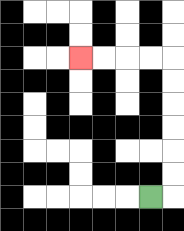{'start': '[6, 8]', 'end': '[3, 2]', 'path_directions': 'R,U,U,U,U,U,U,L,L,L,L', 'path_coordinates': '[[6, 8], [7, 8], [7, 7], [7, 6], [7, 5], [7, 4], [7, 3], [7, 2], [6, 2], [5, 2], [4, 2], [3, 2]]'}